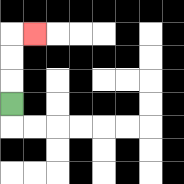{'start': '[0, 4]', 'end': '[1, 1]', 'path_directions': 'U,U,U,R', 'path_coordinates': '[[0, 4], [0, 3], [0, 2], [0, 1], [1, 1]]'}